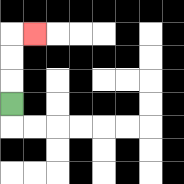{'start': '[0, 4]', 'end': '[1, 1]', 'path_directions': 'U,U,U,R', 'path_coordinates': '[[0, 4], [0, 3], [0, 2], [0, 1], [1, 1]]'}